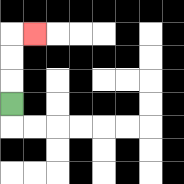{'start': '[0, 4]', 'end': '[1, 1]', 'path_directions': 'U,U,U,R', 'path_coordinates': '[[0, 4], [0, 3], [0, 2], [0, 1], [1, 1]]'}